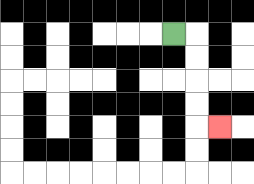{'start': '[7, 1]', 'end': '[9, 5]', 'path_directions': 'R,D,D,D,D,R', 'path_coordinates': '[[7, 1], [8, 1], [8, 2], [8, 3], [8, 4], [8, 5], [9, 5]]'}